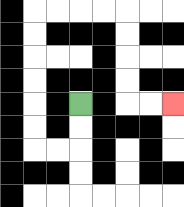{'start': '[3, 4]', 'end': '[7, 4]', 'path_directions': 'D,D,L,L,U,U,U,U,U,U,R,R,R,R,D,D,D,D,R,R', 'path_coordinates': '[[3, 4], [3, 5], [3, 6], [2, 6], [1, 6], [1, 5], [1, 4], [1, 3], [1, 2], [1, 1], [1, 0], [2, 0], [3, 0], [4, 0], [5, 0], [5, 1], [5, 2], [5, 3], [5, 4], [6, 4], [7, 4]]'}